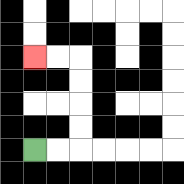{'start': '[1, 6]', 'end': '[1, 2]', 'path_directions': 'R,R,U,U,U,U,L,L', 'path_coordinates': '[[1, 6], [2, 6], [3, 6], [3, 5], [3, 4], [3, 3], [3, 2], [2, 2], [1, 2]]'}